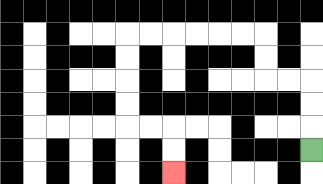{'start': '[13, 6]', 'end': '[7, 7]', 'path_directions': 'U,U,U,L,L,U,U,L,L,L,L,L,L,D,D,D,D,R,R,D,D', 'path_coordinates': '[[13, 6], [13, 5], [13, 4], [13, 3], [12, 3], [11, 3], [11, 2], [11, 1], [10, 1], [9, 1], [8, 1], [7, 1], [6, 1], [5, 1], [5, 2], [5, 3], [5, 4], [5, 5], [6, 5], [7, 5], [7, 6], [7, 7]]'}